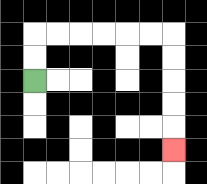{'start': '[1, 3]', 'end': '[7, 6]', 'path_directions': 'U,U,R,R,R,R,R,R,D,D,D,D,D', 'path_coordinates': '[[1, 3], [1, 2], [1, 1], [2, 1], [3, 1], [4, 1], [5, 1], [6, 1], [7, 1], [7, 2], [7, 3], [7, 4], [7, 5], [7, 6]]'}